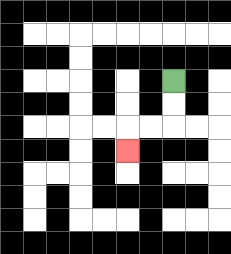{'start': '[7, 3]', 'end': '[5, 6]', 'path_directions': 'D,D,L,L,D', 'path_coordinates': '[[7, 3], [7, 4], [7, 5], [6, 5], [5, 5], [5, 6]]'}